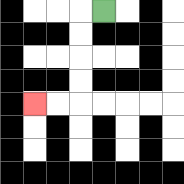{'start': '[4, 0]', 'end': '[1, 4]', 'path_directions': 'L,D,D,D,D,L,L', 'path_coordinates': '[[4, 0], [3, 0], [3, 1], [3, 2], [3, 3], [3, 4], [2, 4], [1, 4]]'}